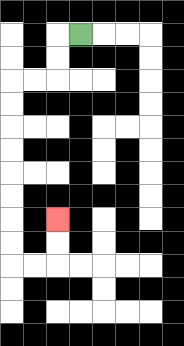{'start': '[3, 1]', 'end': '[2, 9]', 'path_directions': 'L,D,D,L,L,D,D,D,D,D,D,D,D,R,R,U,U', 'path_coordinates': '[[3, 1], [2, 1], [2, 2], [2, 3], [1, 3], [0, 3], [0, 4], [0, 5], [0, 6], [0, 7], [0, 8], [0, 9], [0, 10], [0, 11], [1, 11], [2, 11], [2, 10], [2, 9]]'}